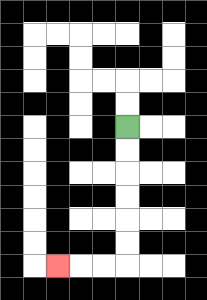{'start': '[5, 5]', 'end': '[2, 11]', 'path_directions': 'D,D,D,D,D,D,L,L,L', 'path_coordinates': '[[5, 5], [5, 6], [5, 7], [5, 8], [5, 9], [5, 10], [5, 11], [4, 11], [3, 11], [2, 11]]'}